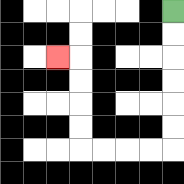{'start': '[7, 0]', 'end': '[2, 2]', 'path_directions': 'D,D,D,D,D,D,L,L,L,L,U,U,U,U,L', 'path_coordinates': '[[7, 0], [7, 1], [7, 2], [7, 3], [7, 4], [7, 5], [7, 6], [6, 6], [5, 6], [4, 6], [3, 6], [3, 5], [3, 4], [3, 3], [3, 2], [2, 2]]'}